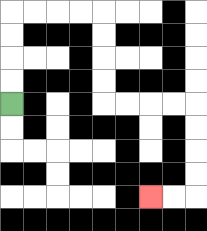{'start': '[0, 4]', 'end': '[6, 8]', 'path_directions': 'U,U,U,U,R,R,R,R,D,D,D,D,R,R,R,R,D,D,D,D,L,L', 'path_coordinates': '[[0, 4], [0, 3], [0, 2], [0, 1], [0, 0], [1, 0], [2, 0], [3, 0], [4, 0], [4, 1], [4, 2], [4, 3], [4, 4], [5, 4], [6, 4], [7, 4], [8, 4], [8, 5], [8, 6], [8, 7], [8, 8], [7, 8], [6, 8]]'}